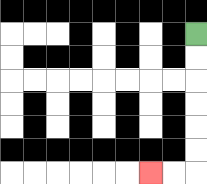{'start': '[8, 1]', 'end': '[6, 7]', 'path_directions': 'D,D,D,D,D,D,L,L', 'path_coordinates': '[[8, 1], [8, 2], [8, 3], [8, 4], [8, 5], [8, 6], [8, 7], [7, 7], [6, 7]]'}